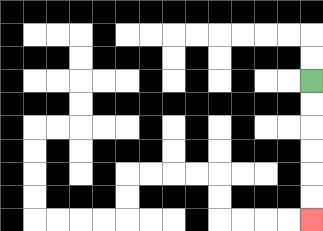{'start': '[13, 3]', 'end': '[13, 9]', 'path_directions': 'D,D,D,D,D,D', 'path_coordinates': '[[13, 3], [13, 4], [13, 5], [13, 6], [13, 7], [13, 8], [13, 9]]'}